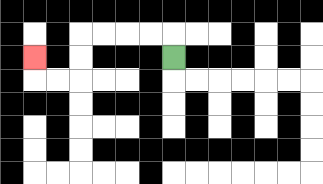{'start': '[7, 2]', 'end': '[1, 2]', 'path_directions': 'U,L,L,L,L,D,D,L,L,U', 'path_coordinates': '[[7, 2], [7, 1], [6, 1], [5, 1], [4, 1], [3, 1], [3, 2], [3, 3], [2, 3], [1, 3], [1, 2]]'}